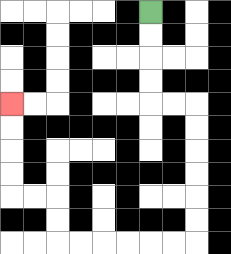{'start': '[6, 0]', 'end': '[0, 4]', 'path_directions': 'D,D,D,D,R,R,D,D,D,D,D,D,L,L,L,L,L,L,U,U,L,L,U,U,U,U', 'path_coordinates': '[[6, 0], [6, 1], [6, 2], [6, 3], [6, 4], [7, 4], [8, 4], [8, 5], [8, 6], [8, 7], [8, 8], [8, 9], [8, 10], [7, 10], [6, 10], [5, 10], [4, 10], [3, 10], [2, 10], [2, 9], [2, 8], [1, 8], [0, 8], [0, 7], [0, 6], [0, 5], [0, 4]]'}